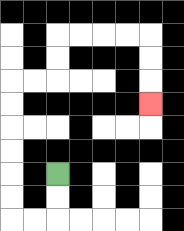{'start': '[2, 7]', 'end': '[6, 4]', 'path_directions': 'D,D,L,L,U,U,U,U,U,U,R,R,U,U,R,R,R,R,D,D,D', 'path_coordinates': '[[2, 7], [2, 8], [2, 9], [1, 9], [0, 9], [0, 8], [0, 7], [0, 6], [0, 5], [0, 4], [0, 3], [1, 3], [2, 3], [2, 2], [2, 1], [3, 1], [4, 1], [5, 1], [6, 1], [6, 2], [6, 3], [6, 4]]'}